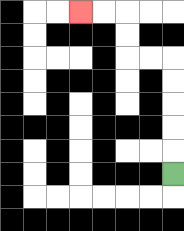{'start': '[7, 7]', 'end': '[3, 0]', 'path_directions': 'U,U,U,U,U,L,L,U,U,L,L', 'path_coordinates': '[[7, 7], [7, 6], [7, 5], [7, 4], [7, 3], [7, 2], [6, 2], [5, 2], [5, 1], [5, 0], [4, 0], [3, 0]]'}